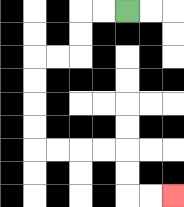{'start': '[5, 0]', 'end': '[7, 8]', 'path_directions': 'L,L,D,D,L,L,D,D,D,D,R,R,R,R,D,D,R,R', 'path_coordinates': '[[5, 0], [4, 0], [3, 0], [3, 1], [3, 2], [2, 2], [1, 2], [1, 3], [1, 4], [1, 5], [1, 6], [2, 6], [3, 6], [4, 6], [5, 6], [5, 7], [5, 8], [6, 8], [7, 8]]'}